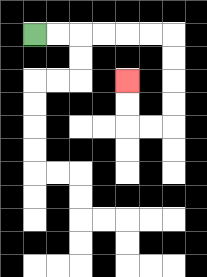{'start': '[1, 1]', 'end': '[5, 3]', 'path_directions': 'R,R,R,R,R,R,D,D,D,D,L,L,U,U', 'path_coordinates': '[[1, 1], [2, 1], [3, 1], [4, 1], [5, 1], [6, 1], [7, 1], [7, 2], [7, 3], [7, 4], [7, 5], [6, 5], [5, 5], [5, 4], [5, 3]]'}